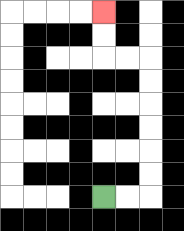{'start': '[4, 8]', 'end': '[4, 0]', 'path_directions': 'R,R,U,U,U,U,U,U,L,L,U,U', 'path_coordinates': '[[4, 8], [5, 8], [6, 8], [6, 7], [6, 6], [6, 5], [6, 4], [6, 3], [6, 2], [5, 2], [4, 2], [4, 1], [4, 0]]'}